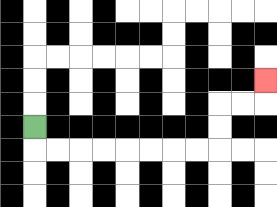{'start': '[1, 5]', 'end': '[11, 3]', 'path_directions': 'D,R,R,R,R,R,R,R,R,U,U,R,R,U', 'path_coordinates': '[[1, 5], [1, 6], [2, 6], [3, 6], [4, 6], [5, 6], [6, 6], [7, 6], [8, 6], [9, 6], [9, 5], [9, 4], [10, 4], [11, 4], [11, 3]]'}